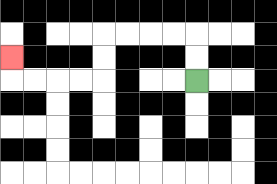{'start': '[8, 3]', 'end': '[0, 2]', 'path_directions': 'U,U,L,L,L,L,D,D,L,L,L,L,U', 'path_coordinates': '[[8, 3], [8, 2], [8, 1], [7, 1], [6, 1], [5, 1], [4, 1], [4, 2], [4, 3], [3, 3], [2, 3], [1, 3], [0, 3], [0, 2]]'}